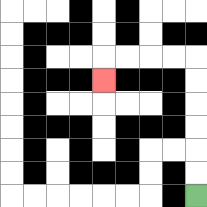{'start': '[8, 8]', 'end': '[4, 3]', 'path_directions': 'U,U,U,U,U,U,L,L,L,L,D', 'path_coordinates': '[[8, 8], [8, 7], [8, 6], [8, 5], [8, 4], [8, 3], [8, 2], [7, 2], [6, 2], [5, 2], [4, 2], [4, 3]]'}